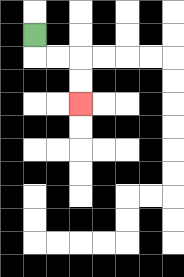{'start': '[1, 1]', 'end': '[3, 4]', 'path_directions': 'D,R,R,D,D', 'path_coordinates': '[[1, 1], [1, 2], [2, 2], [3, 2], [3, 3], [3, 4]]'}